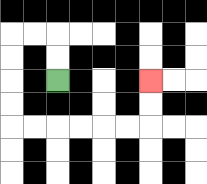{'start': '[2, 3]', 'end': '[6, 3]', 'path_directions': 'U,U,L,L,D,D,D,D,R,R,R,R,R,R,U,U', 'path_coordinates': '[[2, 3], [2, 2], [2, 1], [1, 1], [0, 1], [0, 2], [0, 3], [0, 4], [0, 5], [1, 5], [2, 5], [3, 5], [4, 5], [5, 5], [6, 5], [6, 4], [6, 3]]'}